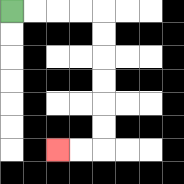{'start': '[0, 0]', 'end': '[2, 6]', 'path_directions': 'R,R,R,R,D,D,D,D,D,D,L,L', 'path_coordinates': '[[0, 0], [1, 0], [2, 0], [3, 0], [4, 0], [4, 1], [4, 2], [4, 3], [4, 4], [4, 5], [4, 6], [3, 6], [2, 6]]'}